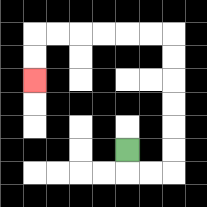{'start': '[5, 6]', 'end': '[1, 3]', 'path_directions': 'D,R,R,U,U,U,U,U,U,L,L,L,L,L,L,D,D', 'path_coordinates': '[[5, 6], [5, 7], [6, 7], [7, 7], [7, 6], [7, 5], [7, 4], [7, 3], [7, 2], [7, 1], [6, 1], [5, 1], [4, 1], [3, 1], [2, 1], [1, 1], [1, 2], [1, 3]]'}